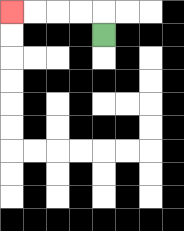{'start': '[4, 1]', 'end': '[0, 0]', 'path_directions': 'U,L,L,L,L', 'path_coordinates': '[[4, 1], [4, 0], [3, 0], [2, 0], [1, 0], [0, 0]]'}